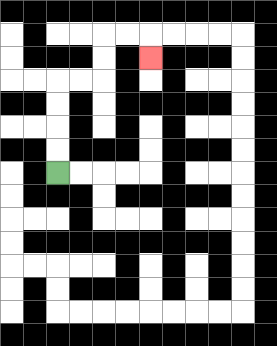{'start': '[2, 7]', 'end': '[6, 2]', 'path_directions': 'U,U,U,U,R,R,U,U,R,R,D', 'path_coordinates': '[[2, 7], [2, 6], [2, 5], [2, 4], [2, 3], [3, 3], [4, 3], [4, 2], [4, 1], [5, 1], [6, 1], [6, 2]]'}